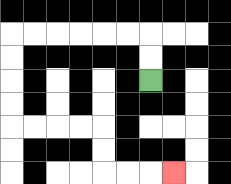{'start': '[6, 3]', 'end': '[7, 7]', 'path_directions': 'U,U,L,L,L,L,L,L,D,D,D,D,R,R,R,R,D,D,R,R,R', 'path_coordinates': '[[6, 3], [6, 2], [6, 1], [5, 1], [4, 1], [3, 1], [2, 1], [1, 1], [0, 1], [0, 2], [0, 3], [0, 4], [0, 5], [1, 5], [2, 5], [3, 5], [4, 5], [4, 6], [4, 7], [5, 7], [6, 7], [7, 7]]'}